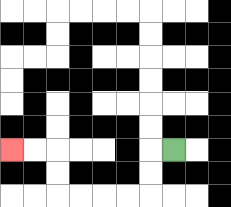{'start': '[7, 6]', 'end': '[0, 6]', 'path_directions': 'L,D,D,L,L,L,L,U,U,L,L', 'path_coordinates': '[[7, 6], [6, 6], [6, 7], [6, 8], [5, 8], [4, 8], [3, 8], [2, 8], [2, 7], [2, 6], [1, 6], [0, 6]]'}